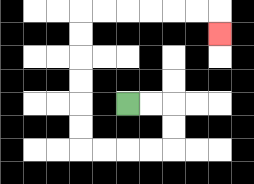{'start': '[5, 4]', 'end': '[9, 1]', 'path_directions': 'R,R,D,D,L,L,L,L,U,U,U,U,U,U,R,R,R,R,R,R,D', 'path_coordinates': '[[5, 4], [6, 4], [7, 4], [7, 5], [7, 6], [6, 6], [5, 6], [4, 6], [3, 6], [3, 5], [3, 4], [3, 3], [3, 2], [3, 1], [3, 0], [4, 0], [5, 0], [6, 0], [7, 0], [8, 0], [9, 0], [9, 1]]'}